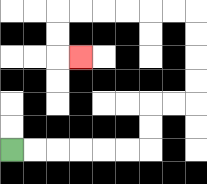{'start': '[0, 6]', 'end': '[3, 2]', 'path_directions': 'R,R,R,R,R,R,U,U,R,R,U,U,U,U,L,L,L,L,L,L,D,D,R', 'path_coordinates': '[[0, 6], [1, 6], [2, 6], [3, 6], [4, 6], [5, 6], [6, 6], [6, 5], [6, 4], [7, 4], [8, 4], [8, 3], [8, 2], [8, 1], [8, 0], [7, 0], [6, 0], [5, 0], [4, 0], [3, 0], [2, 0], [2, 1], [2, 2], [3, 2]]'}